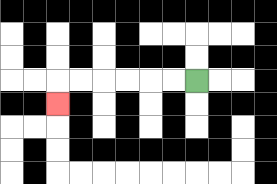{'start': '[8, 3]', 'end': '[2, 4]', 'path_directions': 'L,L,L,L,L,L,D', 'path_coordinates': '[[8, 3], [7, 3], [6, 3], [5, 3], [4, 3], [3, 3], [2, 3], [2, 4]]'}